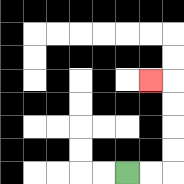{'start': '[5, 7]', 'end': '[6, 3]', 'path_directions': 'R,R,U,U,U,U,L', 'path_coordinates': '[[5, 7], [6, 7], [7, 7], [7, 6], [7, 5], [7, 4], [7, 3], [6, 3]]'}